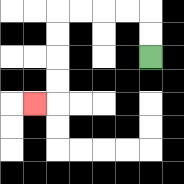{'start': '[6, 2]', 'end': '[1, 4]', 'path_directions': 'U,U,L,L,L,L,D,D,D,D,L', 'path_coordinates': '[[6, 2], [6, 1], [6, 0], [5, 0], [4, 0], [3, 0], [2, 0], [2, 1], [2, 2], [2, 3], [2, 4], [1, 4]]'}